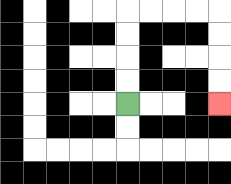{'start': '[5, 4]', 'end': '[9, 4]', 'path_directions': 'U,U,U,U,R,R,R,R,D,D,D,D', 'path_coordinates': '[[5, 4], [5, 3], [5, 2], [5, 1], [5, 0], [6, 0], [7, 0], [8, 0], [9, 0], [9, 1], [9, 2], [9, 3], [9, 4]]'}